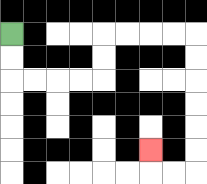{'start': '[0, 1]', 'end': '[6, 6]', 'path_directions': 'D,D,R,R,R,R,U,U,R,R,R,R,D,D,D,D,D,D,L,L,U', 'path_coordinates': '[[0, 1], [0, 2], [0, 3], [1, 3], [2, 3], [3, 3], [4, 3], [4, 2], [4, 1], [5, 1], [6, 1], [7, 1], [8, 1], [8, 2], [8, 3], [8, 4], [8, 5], [8, 6], [8, 7], [7, 7], [6, 7], [6, 6]]'}